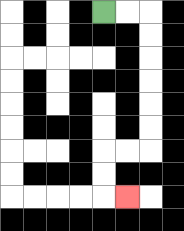{'start': '[4, 0]', 'end': '[5, 8]', 'path_directions': 'R,R,D,D,D,D,D,D,L,L,D,D,R', 'path_coordinates': '[[4, 0], [5, 0], [6, 0], [6, 1], [6, 2], [6, 3], [6, 4], [6, 5], [6, 6], [5, 6], [4, 6], [4, 7], [4, 8], [5, 8]]'}